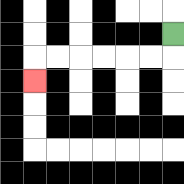{'start': '[7, 1]', 'end': '[1, 3]', 'path_directions': 'D,L,L,L,L,L,L,D', 'path_coordinates': '[[7, 1], [7, 2], [6, 2], [5, 2], [4, 2], [3, 2], [2, 2], [1, 2], [1, 3]]'}